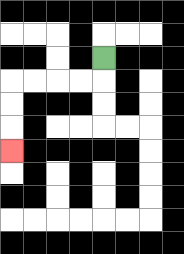{'start': '[4, 2]', 'end': '[0, 6]', 'path_directions': 'D,L,L,L,L,D,D,D', 'path_coordinates': '[[4, 2], [4, 3], [3, 3], [2, 3], [1, 3], [0, 3], [0, 4], [0, 5], [0, 6]]'}